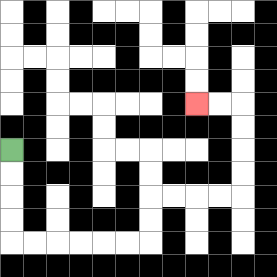{'start': '[0, 6]', 'end': '[8, 4]', 'path_directions': 'D,D,D,D,R,R,R,R,R,R,U,U,R,R,R,R,U,U,U,U,L,L', 'path_coordinates': '[[0, 6], [0, 7], [0, 8], [0, 9], [0, 10], [1, 10], [2, 10], [3, 10], [4, 10], [5, 10], [6, 10], [6, 9], [6, 8], [7, 8], [8, 8], [9, 8], [10, 8], [10, 7], [10, 6], [10, 5], [10, 4], [9, 4], [8, 4]]'}